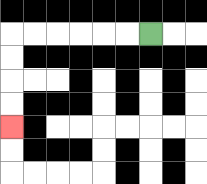{'start': '[6, 1]', 'end': '[0, 5]', 'path_directions': 'L,L,L,L,L,L,D,D,D,D', 'path_coordinates': '[[6, 1], [5, 1], [4, 1], [3, 1], [2, 1], [1, 1], [0, 1], [0, 2], [0, 3], [0, 4], [0, 5]]'}